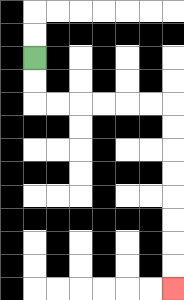{'start': '[1, 2]', 'end': '[7, 12]', 'path_directions': 'D,D,R,R,R,R,R,R,D,D,D,D,D,D,D,D', 'path_coordinates': '[[1, 2], [1, 3], [1, 4], [2, 4], [3, 4], [4, 4], [5, 4], [6, 4], [7, 4], [7, 5], [7, 6], [7, 7], [7, 8], [7, 9], [7, 10], [7, 11], [7, 12]]'}